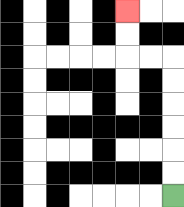{'start': '[7, 8]', 'end': '[5, 0]', 'path_directions': 'U,U,U,U,U,U,L,L,U,U', 'path_coordinates': '[[7, 8], [7, 7], [7, 6], [7, 5], [7, 4], [7, 3], [7, 2], [6, 2], [5, 2], [5, 1], [5, 0]]'}